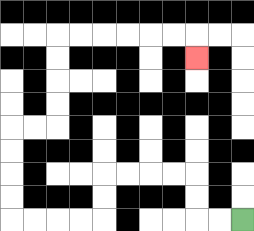{'start': '[10, 9]', 'end': '[8, 2]', 'path_directions': 'L,L,U,U,L,L,L,L,D,D,L,L,L,L,U,U,U,U,R,R,U,U,U,U,R,R,R,R,R,R,D', 'path_coordinates': '[[10, 9], [9, 9], [8, 9], [8, 8], [8, 7], [7, 7], [6, 7], [5, 7], [4, 7], [4, 8], [4, 9], [3, 9], [2, 9], [1, 9], [0, 9], [0, 8], [0, 7], [0, 6], [0, 5], [1, 5], [2, 5], [2, 4], [2, 3], [2, 2], [2, 1], [3, 1], [4, 1], [5, 1], [6, 1], [7, 1], [8, 1], [8, 2]]'}